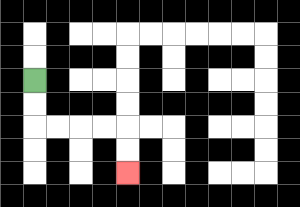{'start': '[1, 3]', 'end': '[5, 7]', 'path_directions': 'D,D,R,R,R,R,D,D', 'path_coordinates': '[[1, 3], [1, 4], [1, 5], [2, 5], [3, 5], [4, 5], [5, 5], [5, 6], [5, 7]]'}